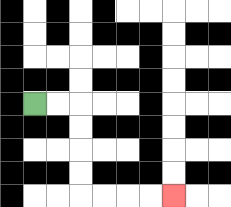{'start': '[1, 4]', 'end': '[7, 8]', 'path_directions': 'R,R,D,D,D,D,R,R,R,R', 'path_coordinates': '[[1, 4], [2, 4], [3, 4], [3, 5], [3, 6], [3, 7], [3, 8], [4, 8], [5, 8], [6, 8], [7, 8]]'}